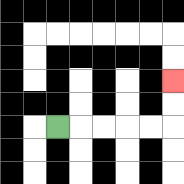{'start': '[2, 5]', 'end': '[7, 3]', 'path_directions': 'R,R,R,R,R,U,U', 'path_coordinates': '[[2, 5], [3, 5], [4, 5], [5, 5], [6, 5], [7, 5], [7, 4], [7, 3]]'}